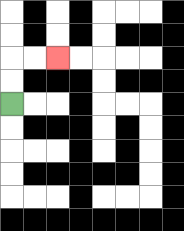{'start': '[0, 4]', 'end': '[2, 2]', 'path_directions': 'U,U,R,R', 'path_coordinates': '[[0, 4], [0, 3], [0, 2], [1, 2], [2, 2]]'}